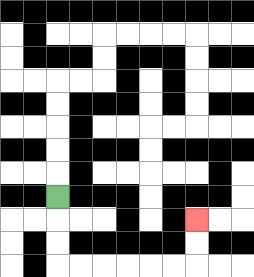{'start': '[2, 8]', 'end': '[8, 9]', 'path_directions': 'D,D,D,R,R,R,R,R,R,U,U', 'path_coordinates': '[[2, 8], [2, 9], [2, 10], [2, 11], [3, 11], [4, 11], [5, 11], [6, 11], [7, 11], [8, 11], [8, 10], [8, 9]]'}